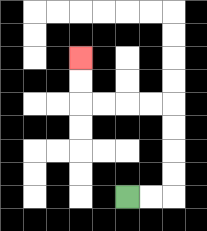{'start': '[5, 8]', 'end': '[3, 2]', 'path_directions': 'R,R,U,U,U,U,L,L,L,L,U,U', 'path_coordinates': '[[5, 8], [6, 8], [7, 8], [7, 7], [7, 6], [7, 5], [7, 4], [6, 4], [5, 4], [4, 4], [3, 4], [3, 3], [3, 2]]'}